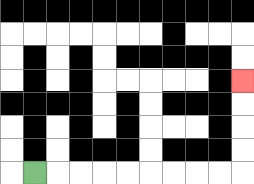{'start': '[1, 7]', 'end': '[10, 3]', 'path_directions': 'R,R,R,R,R,R,R,R,R,U,U,U,U', 'path_coordinates': '[[1, 7], [2, 7], [3, 7], [4, 7], [5, 7], [6, 7], [7, 7], [8, 7], [9, 7], [10, 7], [10, 6], [10, 5], [10, 4], [10, 3]]'}